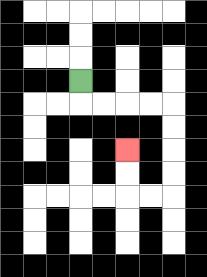{'start': '[3, 3]', 'end': '[5, 6]', 'path_directions': 'D,R,R,R,R,D,D,D,D,L,L,U,U', 'path_coordinates': '[[3, 3], [3, 4], [4, 4], [5, 4], [6, 4], [7, 4], [7, 5], [7, 6], [7, 7], [7, 8], [6, 8], [5, 8], [5, 7], [5, 6]]'}